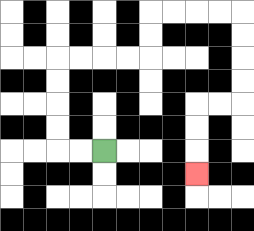{'start': '[4, 6]', 'end': '[8, 7]', 'path_directions': 'L,L,U,U,U,U,R,R,R,R,U,U,R,R,R,R,D,D,D,D,L,L,D,D,D', 'path_coordinates': '[[4, 6], [3, 6], [2, 6], [2, 5], [2, 4], [2, 3], [2, 2], [3, 2], [4, 2], [5, 2], [6, 2], [6, 1], [6, 0], [7, 0], [8, 0], [9, 0], [10, 0], [10, 1], [10, 2], [10, 3], [10, 4], [9, 4], [8, 4], [8, 5], [8, 6], [8, 7]]'}